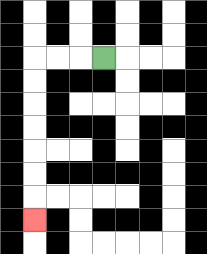{'start': '[4, 2]', 'end': '[1, 9]', 'path_directions': 'L,L,L,D,D,D,D,D,D,D', 'path_coordinates': '[[4, 2], [3, 2], [2, 2], [1, 2], [1, 3], [1, 4], [1, 5], [1, 6], [1, 7], [1, 8], [1, 9]]'}